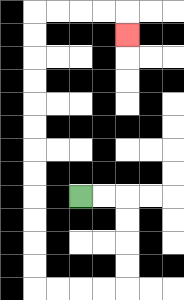{'start': '[3, 8]', 'end': '[5, 1]', 'path_directions': 'R,R,D,D,D,D,L,L,L,L,U,U,U,U,U,U,U,U,U,U,U,U,R,R,R,R,D', 'path_coordinates': '[[3, 8], [4, 8], [5, 8], [5, 9], [5, 10], [5, 11], [5, 12], [4, 12], [3, 12], [2, 12], [1, 12], [1, 11], [1, 10], [1, 9], [1, 8], [1, 7], [1, 6], [1, 5], [1, 4], [1, 3], [1, 2], [1, 1], [1, 0], [2, 0], [3, 0], [4, 0], [5, 0], [5, 1]]'}